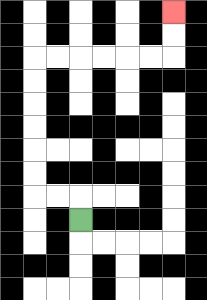{'start': '[3, 9]', 'end': '[7, 0]', 'path_directions': 'U,L,L,U,U,U,U,U,U,R,R,R,R,R,R,U,U', 'path_coordinates': '[[3, 9], [3, 8], [2, 8], [1, 8], [1, 7], [1, 6], [1, 5], [1, 4], [1, 3], [1, 2], [2, 2], [3, 2], [4, 2], [5, 2], [6, 2], [7, 2], [7, 1], [7, 0]]'}